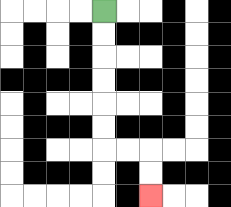{'start': '[4, 0]', 'end': '[6, 8]', 'path_directions': 'D,D,D,D,D,D,R,R,D,D', 'path_coordinates': '[[4, 0], [4, 1], [4, 2], [4, 3], [4, 4], [4, 5], [4, 6], [5, 6], [6, 6], [6, 7], [6, 8]]'}